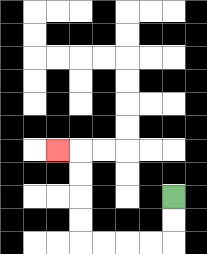{'start': '[7, 8]', 'end': '[2, 6]', 'path_directions': 'D,D,L,L,L,L,U,U,U,U,L', 'path_coordinates': '[[7, 8], [7, 9], [7, 10], [6, 10], [5, 10], [4, 10], [3, 10], [3, 9], [3, 8], [3, 7], [3, 6], [2, 6]]'}